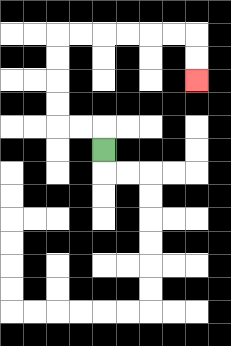{'start': '[4, 6]', 'end': '[8, 3]', 'path_directions': 'U,L,L,U,U,U,U,R,R,R,R,R,R,D,D', 'path_coordinates': '[[4, 6], [4, 5], [3, 5], [2, 5], [2, 4], [2, 3], [2, 2], [2, 1], [3, 1], [4, 1], [5, 1], [6, 1], [7, 1], [8, 1], [8, 2], [8, 3]]'}